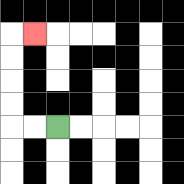{'start': '[2, 5]', 'end': '[1, 1]', 'path_directions': 'L,L,U,U,U,U,R', 'path_coordinates': '[[2, 5], [1, 5], [0, 5], [0, 4], [0, 3], [0, 2], [0, 1], [1, 1]]'}